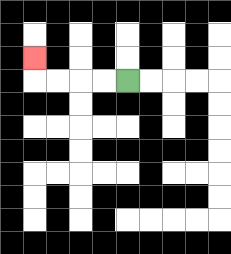{'start': '[5, 3]', 'end': '[1, 2]', 'path_directions': 'L,L,L,L,U', 'path_coordinates': '[[5, 3], [4, 3], [3, 3], [2, 3], [1, 3], [1, 2]]'}